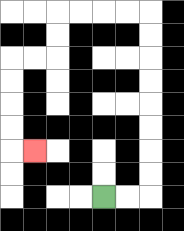{'start': '[4, 8]', 'end': '[1, 6]', 'path_directions': 'R,R,U,U,U,U,U,U,U,U,L,L,L,L,D,D,L,L,D,D,D,D,R', 'path_coordinates': '[[4, 8], [5, 8], [6, 8], [6, 7], [6, 6], [6, 5], [6, 4], [6, 3], [6, 2], [6, 1], [6, 0], [5, 0], [4, 0], [3, 0], [2, 0], [2, 1], [2, 2], [1, 2], [0, 2], [0, 3], [0, 4], [0, 5], [0, 6], [1, 6]]'}